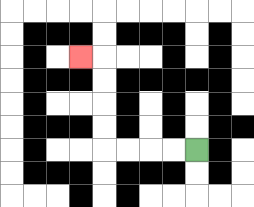{'start': '[8, 6]', 'end': '[3, 2]', 'path_directions': 'L,L,L,L,U,U,U,U,L', 'path_coordinates': '[[8, 6], [7, 6], [6, 6], [5, 6], [4, 6], [4, 5], [4, 4], [4, 3], [4, 2], [3, 2]]'}